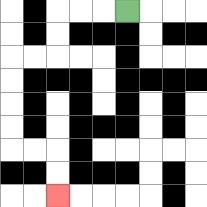{'start': '[5, 0]', 'end': '[2, 8]', 'path_directions': 'L,L,L,D,D,L,L,D,D,D,D,R,R,D,D', 'path_coordinates': '[[5, 0], [4, 0], [3, 0], [2, 0], [2, 1], [2, 2], [1, 2], [0, 2], [0, 3], [0, 4], [0, 5], [0, 6], [1, 6], [2, 6], [2, 7], [2, 8]]'}